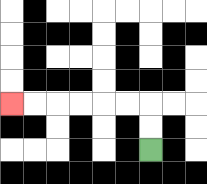{'start': '[6, 6]', 'end': '[0, 4]', 'path_directions': 'U,U,L,L,L,L,L,L', 'path_coordinates': '[[6, 6], [6, 5], [6, 4], [5, 4], [4, 4], [3, 4], [2, 4], [1, 4], [0, 4]]'}